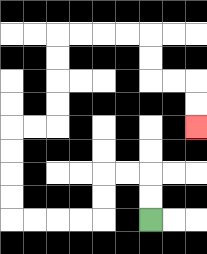{'start': '[6, 9]', 'end': '[8, 5]', 'path_directions': 'U,U,L,L,D,D,L,L,L,L,U,U,U,U,R,R,U,U,U,U,R,R,R,R,D,D,R,R,D,D', 'path_coordinates': '[[6, 9], [6, 8], [6, 7], [5, 7], [4, 7], [4, 8], [4, 9], [3, 9], [2, 9], [1, 9], [0, 9], [0, 8], [0, 7], [0, 6], [0, 5], [1, 5], [2, 5], [2, 4], [2, 3], [2, 2], [2, 1], [3, 1], [4, 1], [5, 1], [6, 1], [6, 2], [6, 3], [7, 3], [8, 3], [8, 4], [8, 5]]'}